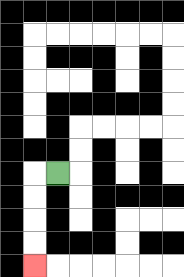{'start': '[2, 7]', 'end': '[1, 11]', 'path_directions': 'L,D,D,D,D', 'path_coordinates': '[[2, 7], [1, 7], [1, 8], [1, 9], [1, 10], [1, 11]]'}